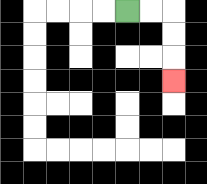{'start': '[5, 0]', 'end': '[7, 3]', 'path_directions': 'R,R,D,D,D', 'path_coordinates': '[[5, 0], [6, 0], [7, 0], [7, 1], [7, 2], [7, 3]]'}